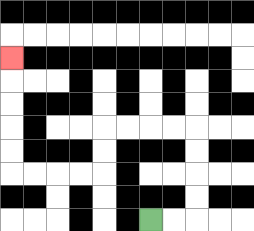{'start': '[6, 9]', 'end': '[0, 2]', 'path_directions': 'R,R,U,U,U,U,L,L,L,L,D,D,L,L,L,L,U,U,U,U,U', 'path_coordinates': '[[6, 9], [7, 9], [8, 9], [8, 8], [8, 7], [8, 6], [8, 5], [7, 5], [6, 5], [5, 5], [4, 5], [4, 6], [4, 7], [3, 7], [2, 7], [1, 7], [0, 7], [0, 6], [0, 5], [0, 4], [0, 3], [0, 2]]'}